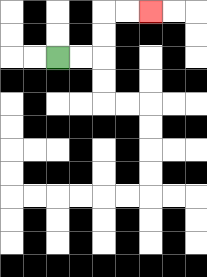{'start': '[2, 2]', 'end': '[6, 0]', 'path_directions': 'R,R,U,U,R,R', 'path_coordinates': '[[2, 2], [3, 2], [4, 2], [4, 1], [4, 0], [5, 0], [6, 0]]'}